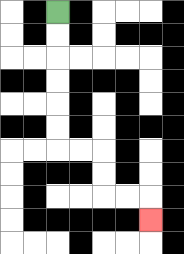{'start': '[2, 0]', 'end': '[6, 9]', 'path_directions': 'D,D,D,D,D,D,R,R,D,D,R,R,D', 'path_coordinates': '[[2, 0], [2, 1], [2, 2], [2, 3], [2, 4], [2, 5], [2, 6], [3, 6], [4, 6], [4, 7], [4, 8], [5, 8], [6, 8], [6, 9]]'}